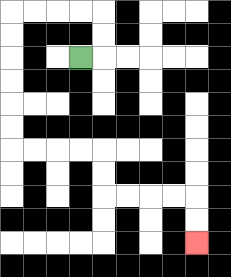{'start': '[3, 2]', 'end': '[8, 10]', 'path_directions': 'R,U,U,L,L,L,L,D,D,D,D,D,D,R,R,R,R,D,D,R,R,R,R,D,D', 'path_coordinates': '[[3, 2], [4, 2], [4, 1], [4, 0], [3, 0], [2, 0], [1, 0], [0, 0], [0, 1], [0, 2], [0, 3], [0, 4], [0, 5], [0, 6], [1, 6], [2, 6], [3, 6], [4, 6], [4, 7], [4, 8], [5, 8], [6, 8], [7, 8], [8, 8], [8, 9], [8, 10]]'}